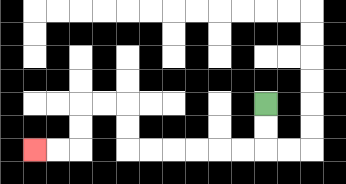{'start': '[11, 4]', 'end': '[1, 6]', 'path_directions': 'D,D,L,L,L,L,L,L,U,U,L,L,D,D,L,L', 'path_coordinates': '[[11, 4], [11, 5], [11, 6], [10, 6], [9, 6], [8, 6], [7, 6], [6, 6], [5, 6], [5, 5], [5, 4], [4, 4], [3, 4], [3, 5], [3, 6], [2, 6], [1, 6]]'}